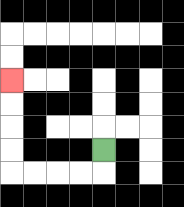{'start': '[4, 6]', 'end': '[0, 3]', 'path_directions': 'D,L,L,L,L,U,U,U,U', 'path_coordinates': '[[4, 6], [4, 7], [3, 7], [2, 7], [1, 7], [0, 7], [0, 6], [0, 5], [0, 4], [0, 3]]'}